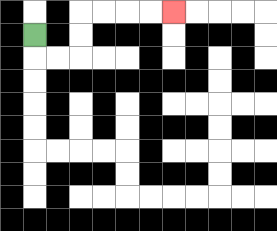{'start': '[1, 1]', 'end': '[7, 0]', 'path_directions': 'D,R,R,U,U,R,R,R,R', 'path_coordinates': '[[1, 1], [1, 2], [2, 2], [3, 2], [3, 1], [3, 0], [4, 0], [5, 0], [6, 0], [7, 0]]'}